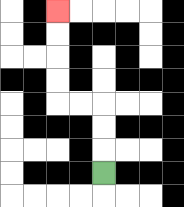{'start': '[4, 7]', 'end': '[2, 0]', 'path_directions': 'U,U,U,L,L,U,U,U,U', 'path_coordinates': '[[4, 7], [4, 6], [4, 5], [4, 4], [3, 4], [2, 4], [2, 3], [2, 2], [2, 1], [2, 0]]'}